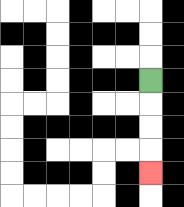{'start': '[6, 3]', 'end': '[6, 7]', 'path_directions': 'D,D,D,D', 'path_coordinates': '[[6, 3], [6, 4], [6, 5], [6, 6], [6, 7]]'}